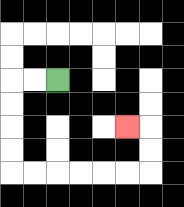{'start': '[2, 3]', 'end': '[5, 5]', 'path_directions': 'L,L,D,D,D,D,R,R,R,R,R,R,U,U,L', 'path_coordinates': '[[2, 3], [1, 3], [0, 3], [0, 4], [0, 5], [0, 6], [0, 7], [1, 7], [2, 7], [3, 7], [4, 7], [5, 7], [6, 7], [6, 6], [6, 5], [5, 5]]'}